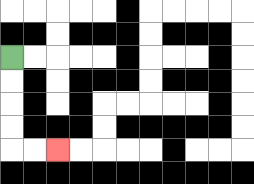{'start': '[0, 2]', 'end': '[2, 6]', 'path_directions': 'D,D,D,D,R,R', 'path_coordinates': '[[0, 2], [0, 3], [0, 4], [0, 5], [0, 6], [1, 6], [2, 6]]'}